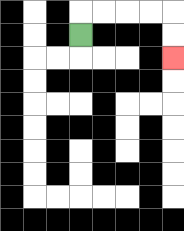{'start': '[3, 1]', 'end': '[7, 2]', 'path_directions': 'U,R,R,R,R,D,D', 'path_coordinates': '[[3, 1], [3, 0], [4, 0], [5, 0], [6, 0], [7, 0], [7, 1], [7, 2]]'}